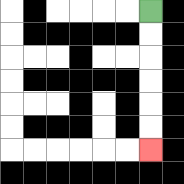{'start': '[6, 0]', 'end': '[6, 6]', 'path_directions': 'D,D,D,D,D,D', 'path_coordinates': '[[6, 0], [6, 1], [6, 2], [6, 3], [6, 4], [6, 5], [6, 6]]'}